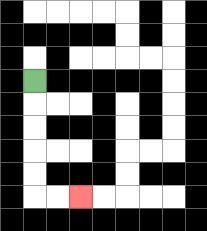{'start': '[1, 3]', 'end': '[3, 8]', 'path_directions': 'D,D,D,D,D,R,R', 'path_coordinates': '[[1, 3], [1, 4], [1, 5], [1, 6], [1, 7], [1, 8], [2, 8], [3, 8]]'}